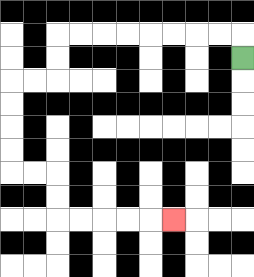{'start': '[10, 2]', 'end': '[7, 9]', 'path_directions': 'U,L,L,L,L,L,L,L,L,D,D,L,L,D,D,D,D,R,R,D,D,R,R,R,R,R', 'path_coordinates': '[[10, 2], [10, 1], [9, 1], [8, 1], [7, 1], [6, 1], [5, 1], [4, 1], [3, 1], [2, 1], [2, 2], [2, 3], [1, 3], [0, 3], [0, 4], [0, 5], [0, 6], [0, 7], [1, 7], [2, 7], [2, 8], [2, 9], [3, 9], [4, 9], [5, 9], [6, 9], [7, 9]]'}